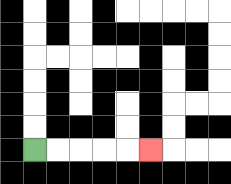{'start': '[1, 6]', 'end': '[6, 6]', 'path_directions': 'R,R,R,R,R', 'path_coordinates': '[[1, 6], [2, 6], [3, 6], [4, 6], [5, 6], [6, 6]]'}